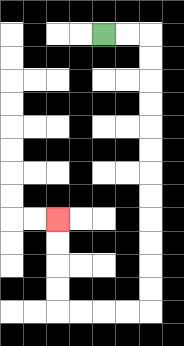{'start': '[4, 1]', 'end': '[2, 9]', 'path_directions': 'R,R,D,D,D,D,D,D,D,D,D,D,D,D,L,L,L,L,U,U,U,U', 'path_coordinates': '[[4, 1], [5, 1], [6, 1], [6, 2], [6, 3], [6, 4], [6, 5], [6, 6], [6, 7], [6, 8], [6, 9], [6, 10], [6, 11], [6, 12], [6, 13], [5, 13], [4, 13], [3, 13], [2, 13], [2, 12], [2, 11], [2, 10], [2, 9]]'}